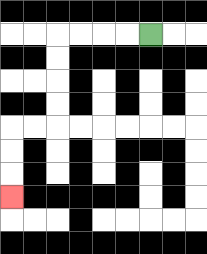{'start': '[6, 1]', 'end': '[0, 8]', 'path_directions': 'L,L,L,L,D,D,D,D,L,L,D,D,D', 'path_coordinates': '[[6, 1], [5, 1], [4, 1], [3, 1], [2, 1], [2, 2], [2, 3], [2, 4], [2, 5], [1, 5], [0, 5], [0, 6], [0, 7], [0, 8]]'}